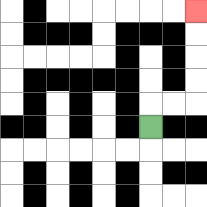{'start': '[6, 5]', 'end': '[8, 0]', 'path_directions': 'U,R,R,U,U,U,U', 'path_coordinates': '[[6, 5], [6, 4], [7, 4], [8, 4], [8, 3], [8, 2], [8, 1], [8, 0]]'}